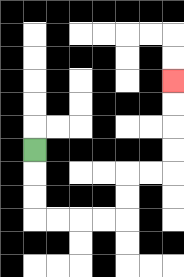{'start': '[1, 6]', 'end': '[7, 3]', 'path_directions': 'D,D,D,R,R,R,R,U,U,R,R,U,U,U,U', 'path_coordinates': '[[1, 6], [1, 7], [1, 8], [1, 9], [2, 9], [3, 9], [4, 9], [5, 9], [5, 8], [5, 7], [6, 7], [7, 7], [7, 6], [7, 5], [7, 4], [7, 3]]'}